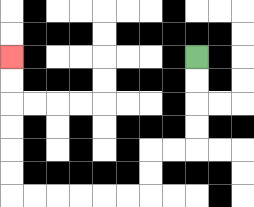{'start': '[8, 2]', 'end': '[0, 2]', 'path_directions': 'D,D,D,D,L,L,D,D,L,L,L,L,L,L,U,U,U,U,U,U', 'path_coordinates': '[[8, 2], [8, 3], [8, 4], [8, 5], [8, 6], [7, 6], [6, 6], [6, 7], [6, 8], [5, 8], [4, 8], [3, 8], [2, 8], [1, 8], [0, 8], [0, 7], [0, 6], [0, 5], [0, 4], [0, 3], [0, 2]]'}